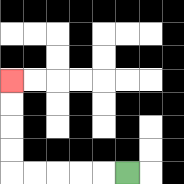{'start': '[5, 7]', 'end': '[0, 3]', 'path_directions': 'L,L,L,L,L,U,U,U,U', 'path_coordinates': '[[5, 7], [4, 7], [3, 7], [2, 7], [1, 7], [0, 7], [0, 6], [0, 5], [0, 4], [0, 3]]'}